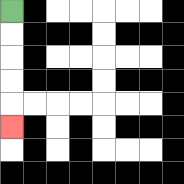{'start': '[0, 0]', 'end': '[0, 5]', 'path_directions': 'D,D,D,D,D', 'path_coordinates': '[[0, 0], [0, 1], [0, 2], [0, 3], [0, 4], [0, 5]]'}